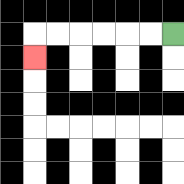{'start': '[7, 1]', 'end': '[1, 2]', 'path_directions': 'L,L,L,L,L,L,D', 'path_coordinates': '[[7, 1], [6, 1], [5, 1], [4, 1], [3, 1], [2, 1], [1, 1], [1, 2]]'}